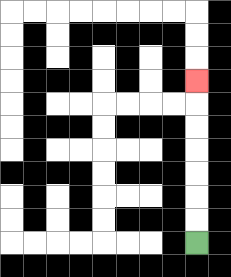{'start': '[8, 10]', 'end': '[8, 3]', 'path_directions': 'U,U,U,U,U,U,U', 'path_coordinates': '[[8, 10], [8, 9], [8, 8], [8, 7], [8, 6], [8, 5], [8, 4], [8, 3]]'}